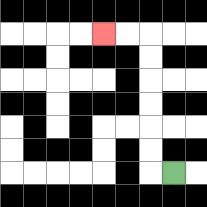{'start': '[7, 7]', 'end': '[4, 1]', 'path_directions': 'L,U,U,U,U,U,U,L,L', 'path_coordinates': '[[7, 7], [6, 7], [6, 6], [6, 5], [6, 4], [6, 3], [6, 2], [6, 1], [5, 1], [4, 1]]'}